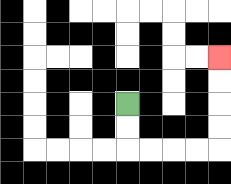{'start': '[5, 4]', 'end': '[9, 2]', 'path_directions': 'D,D,R,R,R,R,U,U,U,U', 'path_coordinates': '[[5, 4], [5, 5], [5, 6], [6, 6], [7, 6], [8, 6], [9, 6], [9, 5], [9, 4], [9, 3], [9, 2]]'}